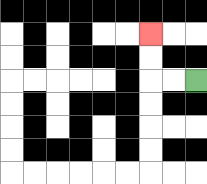{'start': '[8, 3]', 'end': '[6, 1]', 'path_directions': 'L,L,U,U', 'path_coordinates': '[[8, 3], [7, 3], [6, 3], [6, 2], [6, 1]]'}